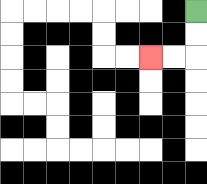{'start': '[8, 0]', 'end': '[6, 2]', 'path_directions': 'D,D,L,L', 'path_coordinates': '[[8, 0], [8, 1], [8, 2], [7, 2], [6, 2]]'}